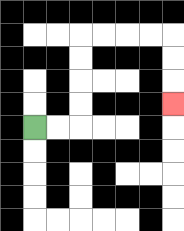{'start': '[1, 5]', 'end': '[7, 4]', 'path_directions': 'R,R,U,U,U,U,R,R,R,R,D,D,D', 'path_coordinates': '[[1, 5], [2, 5], [3, 5], [3, 4], [3, 3], [3, 2], [3, 1], [4, 1], [5, 1], [6, 1], [7, 1], [7, 2], [7, 3], [7, 4]]'}